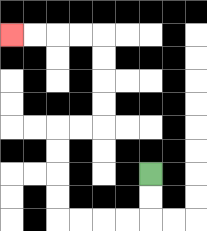{'start': '[6, 7]', 'end': '[0, 1]', 'path_directions': 'D,D,L,L,L,L,U,U,U,U,R,R,U,U,U,U,L,L,L,L', 'path_coordinates': '[[6, 7], [6, 8], [6, 9], [5, 9], [4, 9], [3, 9], [2, 9], [2, 8], [2, 7], [2, 6], [2, 5], [3, 5], [4, 5], [4, 4], [4, 3], [4, 2], [4, 1], [3, 1], [2, 1], [1, 1], [0, 1]]'}